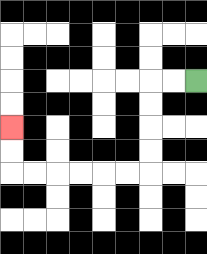{'start': '[8, 3]', 'end': '[0, 5]', 'path_directions': 'L,L,D,D,D,D,L,L,L,L,L,L,U,U', 'path_coordinates': '[[8, 3], [7, 3], [6, 3], [6, 4], [6, 5], [6, 6], [6, 7], [5, 7], [4, 7], [3, 7], [2, 7], [1, 7], [0, 7], [0, 6], [0, 5]]'}